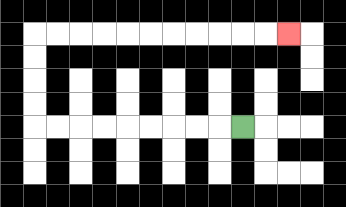{'start': '[10, 5]', 'end': '[12, 1]', 'path_directions': 'L,L,L,L,L,L,L,L,L,U,U,U,U,R,R,R,R,R,R,R,R,R,R,R', 'path_coordinates': '[[10, 5], [9, 5], [8, 5], [7, 5], [6, 5], [5, 5], [4, 5], [3, 5], [2, 5], [1, 5], [1, 4], [1, 3], [1, 2], [1, 1], [2, 1], [3, 1], [4, 1], [5, 1], [6, 1], [7, 1], [8, 1], [9, 1], [10, 1], [11, 1], [12, 1]]'}